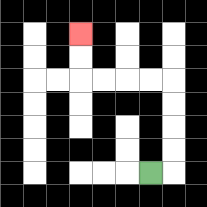{'start': '[6, 7]', 'end': '[3, 1]', 'path_directions': 'R,U,U,U,U,L,L,L,L,U,U', 'path_coordinates': '[[6, 7], [7, 7], [7, 6], [7, 5], [7, 4], [7, 3], [6, 3], [5, 3], [4, 3], [3, 3], [3, 2], [3, 1]]'}